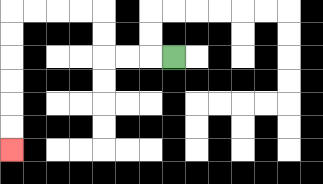{'start': '[7, 2]', 'end': '[0, 6]', 'path_directions': 'L,L,L,U,U,L,L,L,L,D,D,D,D,D,D', 'path_coordinates': '[[7, 2], [6, 2], [5, 2], [4, 2], [4, 1], [4, 0], [3, 0], [2, 0], [1, 0], [0, 0], [0, 1], [0, 2], [0, 3], [0, 4], [0, 5], [0, 6]]'}